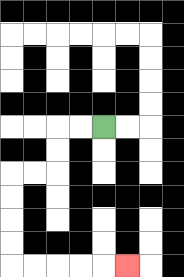{'start': '[4, 5]', 'end': '[5, 11]', 'path_directions': 'L,L,D,D,L,L,D,D,D,D,R,R,R,R,R', 'path_coordinates': '[[4, 5], [3, 5], [2, 5], [2, 6], [2, 7], [1, 7], [0, 7], [0, 8], [0, 9], [0, 10], [0, 11], [1, 11], [2, 11], [3, 11], [4, 11], [5, 11]]'}